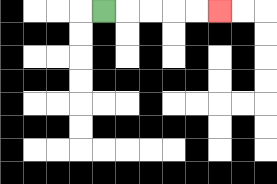{'start': '[4, 0]', 'end': '[9, 0]', 'path_directions': 'R,R,R,R,R', 'path_coordinates': '[[4, 0], [5, 0], [6, 0], [7, 0], [8, 0], [9, 0]]'}